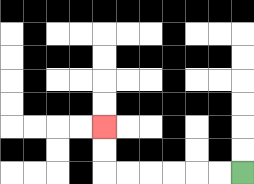{'start': '[10, 7]', 'end': '[4, 5]', 'path_directions': 'L,L,L,L,L,L,U,U', 'path_coordinates': '[[10, 7], [9, 7], [8, 7], [7, 7], [6, 7], [5, 7], [4, 7], [4, 6], [4, 5]]'}